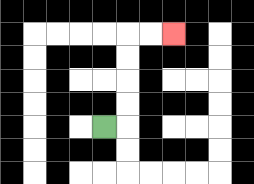{'start': '[4, 5]', 'end': '[7, 1]', 'path_directions': 'R,U,U,U,U,R,R', 'path_coordinates': '[[4, 5], [5, 5], [5, 4], [5, 3], [5, 2], [5, 1], [6, 1], [7, 1]]'}